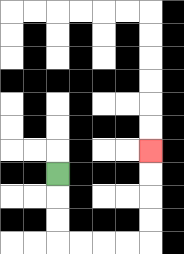{'start': '[2, 7]', 'end': '[6, 6]', 'path_directions': 'D,D,D,R,R,R,R,U,U,U,U', 'path_coordinates': '[[2, 7], [2, 8], [2, 9], [2, 10], [3, 10], [4, 10], [5, 10], [6, 10], [6, 9], [6, 8], [6, 7], [6, 6]]'}